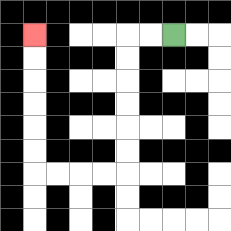{'start': '[7, 1]', 'end': '[1, 1]', 'path_directions': 'L,L,D,D,D,D,D,D,L,L,L,L,U,U,U,U,U,U', 'path_coordinates': '[[7, 1], [6, 1], [5, 1], [5, 2], [5, 3], [5, 4], [5, 5], [5, 6], [5, 7], [4, 7], [3, 7], [2, 7], [1, 7], [1, 6], [1, 5], [1, 4], [1, 3], [1, 2], [1, 1]]'}